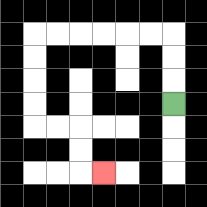{'start': '[7, 4]', 'end': '[4, 7]', 'path_directions': 'U,U,U,L,L,L,L,L,L,D,D,D,D,R,R,D,D,R', 'path_coordinates': '[[7, 4], [7, 3], [7, 2], [7, 1], [6, 1], [5, 1], [4, 1], [3, 1], [2, 1], [1, 1], [1, 2], [1, 3], [1, 4], [1, 5], [2, 5], [3, 5], [3, 6], [3, 7], [4, 7]]'}